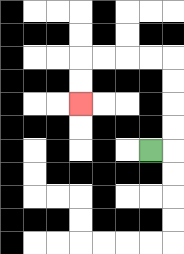{'start': '[6, 6]', 'end': '[3, 4]', 'path_directions': 'R,U,U,U,U,L,L,L,L,D,D', 'path_coordinates': '[[6, 6], [7, 6], [7, 5], [7, 4], [7, 3], [7, 2], [6, 2], [5, 2], [4, 2], [3, 2], [3, 3], [3, 4]]'}